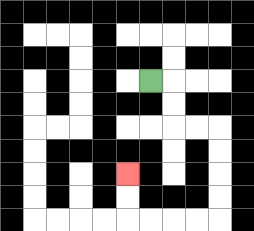{'start': '[6, 3]', 'end': '[5, 7]', 'path_directions': 'R,D,D,R,R,D,D,D,D,L,L,L,L,U,U', 'path_coordinates': '[[6, 3], [7, 3], [7, 4], [7, 5], [8, 5], [9, 5], [9, 6], [9, 7], [9, 8], [9, 9], [8, 9], [7, 9], [6, 9], [5, 9], [5, 8], [5, 7]]'}